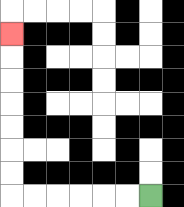{'start': '[6, 8]', 'end': '[0, 1]', 'path_directions': 'L,L,L,L,L,L,U,U,U,U,U,U,U', 'path_coordinates': '[[6, 8], [5, 8], [4, 8], [3, 8], [2, 8], [1, 8], [0, 8], [0, 7], [0, 6], [0, 5], [0, 4], [0, 3], [0, 2], [0, 1]]'}